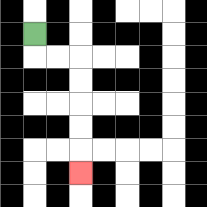{'start': '[1, 1]', 'end': '[3, 7]', 'path_directions': 'D,R,R,D,D,D,D,D', 'path_coordinates': '[[1, 1], [1, 2], [2, 2], [3, 2], [3, 3], [3, 4], [3, 5], [3, 6], [3, 7]]'}